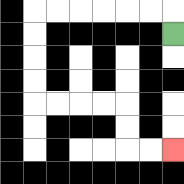{'start': '[7, 1]', 'end': '[7, 6]', 'path_directions': 'U,L,L,L,L,L,L,D,D,D,D,R,R,R,R,D,D,R,R', 'path_coordinates': '[[7, 1], [7, 0], [6, 0], [5, 0], [4, 0], [3, 0], [2, 0], [1, 0], [1, 1], [1, 2], [1, 3], [1, 4], [2, 4], [3, 4], [4, 4], [5, 4], [5, 5], [5, 6], [6, 6], [7, 6]]'}